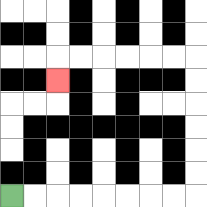{'start': '[0, 8]', 'end': '[2, 3]', 'path_directions': 'R,R,R,R,R,R,R,R,U,U,U,U,U,U,L,L,L,L,L,L,D', 'path_coordinates': '[[0, 8], [1, 8], [2, 8], [3, 8], [4, 8], [5, 8], [6, 8], [7, 8], [8, 8], [8, 7], [8, 6], [8, 5], [8, 4], [8, 3], [8, 2], [7, 2], [6, 2], [5, 2], [4, 2], [3, 2], [2, 2], [2, 3]]'}